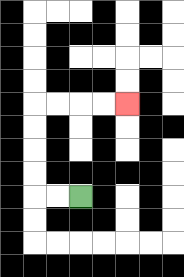{'start': '[3, 8]', 'end': '[5, 4]', 'path_directions': 'L,L,U,U,U,U,R,R,R,R', 'path_coordinates': '[[3, 8], [2, 8], [1, 8], [1, 7], [1, 6], [1, 5], [1, 4], [2, 4], [3, 4], [4, 4], [5, 4]]'}